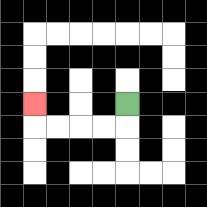{'start': '[5, 4]', 'end': '[1, 4]', 'path_directions': 'D,L,L,L,L,U', 'path_coordinates': '[[5, 4], [5, 5], [4, 5], [3, 5], [2, 5], [1, 5], [1, 4]]'}